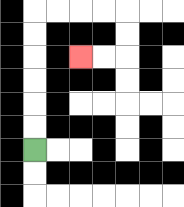{'start': '[1, 6]', 'end': '[3, 2]', 'path_directions': 'U,U,U,U,U,U,R,R,R,R,D,D,L,L', 'path_coordinates': '[[1, 6], [1, 5], [1, 4], [1, 3], [1, 2], [1, 1], [1, 0], [2, 0], [3, 0], [4, 0], [5, 0], [5, 1], [5, 2], [4, 2], [3, 2]]'}